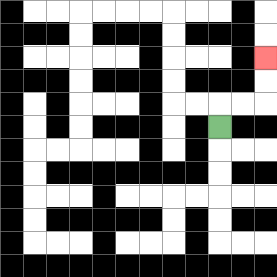{'start': '[9, 5]', 'end': '[11, 2]', 'path_directions': 'U,R,R,U,U', 'path_coordinates': '[[9, 5], [9, 4], [10, 4], [11, 4], [11, 3], [11, 2]]'}